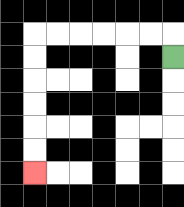{'start': '[7, 2]', 'end': '[1, 7]', 'path_directions': 'U,L,L,L,L,L,L,D,D,D,D,D,D', 'path_coordinates': '[[7, 2], [7, 1], [6, 1], [5, 1], [4, 1], [3, 1], [2, 1], [1, 1], [1, 2], [1, 3], [1, 4], [1, 5], [1, 6], [1, 7]]'}